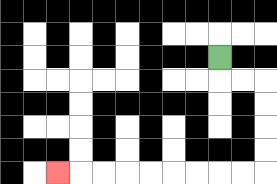{'start': '[9, 2]', 'end': '[2, 7]', 'path_directions': 'D,R,R,D,D,D,D,L,L,L,L,L,L,L,L,L', 'path_coordinates': '[[9, 2], [9, 3], [10, 3], [11, 3], [11, 4], [11, 5], [11, 6], [11, 7], [10, 7], [9, 7], [8, 7], [7, 7], [6, 7], [5, 7], [4, 7], [3, 7], [2, 7]]'}